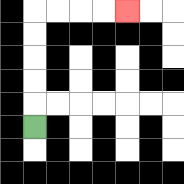{'start': '[1, 5]', 'end': '[5, 0]', 'path_directions': 'U,U,U,U,U,R,R,R,R', 'path_coordinates': '[[1, 5], [1, 4], [1, 3], [1, 2], [1, 1], [1, 0], [2, 0], [3, 0], [4, 0], [5, 0]]'}